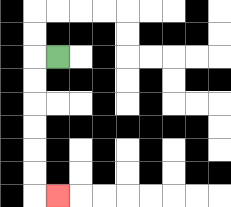{'start': '[2, 2]', 'end': '[2, 8]', 'path_directions': 'L,D,D,D,D,D,D,R', 'path_coordinates': '[[2, 2], [1, 2], [1, 3], [1, 4], [1, 5], [1, 6], [1, 7], [1, 8], [2, 8]]'}